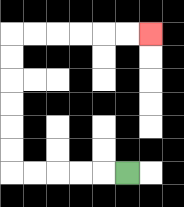{'start': '[5, 7]', 'end': '[6, 1]', 'path_directions': 'L,L,L,L,L,U,U,U,U,U,U,R,R,R,R,R,R', 'path_coordinates': '[[5, 7], [4, 7], [3, 7], [2, 7], [1, 7], [0, 7], [0, 6], [0, 5], [0, 4], [0, 3], [0, 2], [0, 1], [1, 1], [2, 1], [3, 1], [4, 1], [5, 1], [6, 1]]'}